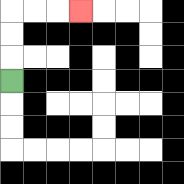{'start': '[0, 3]', 'end': '[3, 0]', 'path_directions': 'U,U,U,R,R,R', 'path_coordinates': '[[0, 3], [0, 2], [0, 1], [0, 0], [1, 0], [2, 0], [3, 0]]'}